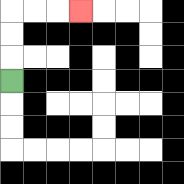{'start': '[0, 3]', 'end': '[3, 0]', 'path_directions': 'U,U,U,R,R,R', 'path_coordinates': '[[0, 3], [0, 2], [0, 1], [0, 0], [1, 0], [2, 0], [3, 0]]'}